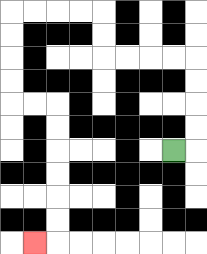{'start': '[7, 6]', 'end': '[1, 10]', 'path_directions': 'R,U,U,U,U,L,L,L,L,U,U,L,L,L,L,D,D,D,D,R,R,D,D,D,D,D,D,L', 'path_coordinates': '[[7, 6], [8, 6], [8, 5], [8, 4], [8, 3], [8, 2], [7, 2], [6, 2], [5, 2], [4, 2], [4, 1], [4, 0], [3, 0], [2, 0], [1, 0], [0, 0], [0, 1], [0, 2], [0, 3], [0, 4], [1, 4], [2, 4], [2, 5], [2, 6], [2, 7], [2, 8], [2, 9], [2, 10], [1, 10]]'}